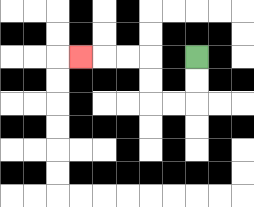{'start': '[8, 2]', 'end': '[3, 2]', 'path_directions': 'D,D,L,L,U,U,L,L,L', 'path_coordinates': '[[8, 2], [8, 3], [8, 4], [7, 4], [6, 4], [6, 3], [6, 2], [5, 2], [4, 2], [3, 2]]'}